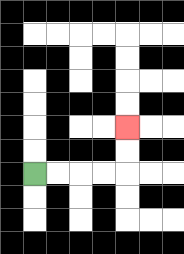{'start': '[1, 7]', 'end': '[5, 5]', 'path_directions': 'R,R,R,R,U,U', 'path_coordinates': '[[1, 7], [2, 7], [3, 7], [4, 7], [5, 7], [5, 6], [5, 5]]'}